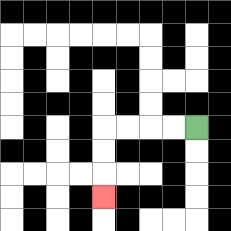{'start': '[8, 5]', 'end': '[4, 8]', 'path_directions': 'L,L,L,L,D,D,D', 'path_coordinates': '[[8, 5], [7, 5], [6, 5], [5, 5], [4, 5], [4, 6], [4, 7], [4, 8]]'}